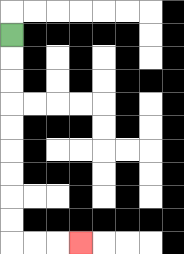{'start': '[0, 1]', 'end': '[3, 10]', 'path_directions': 'D,D,D,D,D,D,D,D,D,R,R,R', 'path_coordinates': '[[0, 1], [0, 2], [0, 3], [0, 4], [0, 5], [0, 6], [0, 7], [0, 8], [0, 9], [0, 10], [1, 10], [2, 10], [3, 10]]'}